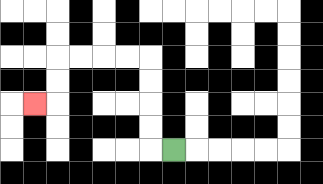{'start': '[7, 6]', 'end': '[1, 4]', 'path_directions': 'L,U,U,U,U,L,L,L,L,D,D,L', 'path_coordinates': '[[7, 6], [6, 6], [6, 5], [6, 4], [6, 3], [6, 2], [5, 2], [4, 2], [3, 2], [2, 2], [2, 3], [2, 4], [1, 4]]'}